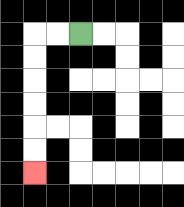{'start': '[3, 1]', 'end': '[1, 7]', 'path_directions': 'L,L,D,D,D,D,D,D', 'path_coordinates': '[[3, 1], [2, 1], [1, 1], [1, 2], [1, 3], [1, 4], [1, 5], [1, 6], [1, 7]]'}